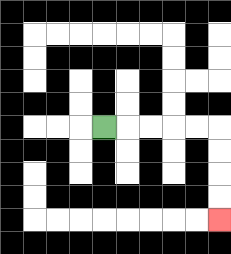{'start': '[4, 5]', 'end': '[9, 9]', 'path_directions': 'R,R,R,R,R,D,D,D,D', 'path_coordinates': '[[4, 5], [5, 5], [6, 5], [7, 5], [8, 5], [9, 5], [9, 6], [9, 7], [9, 8], [9, 9]]'}